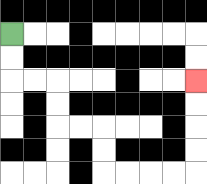{'start': '[0, 1]', 'end': '[8, 3]', 'path_directions': 'D,D,R,R,D,D,R,R,D,D,R,R,R,R,U,U,U,U', 'path_coordinates': '[[0, 1], [0, 2], [0, 3], [1, 3], [2, 3], [2, 4], [2, 5], [3, 5], [4, 5], [4, 6], [4, 7], [5, 7], [6, 7], [7, 7], [8, 7], [8, 6], [8, 5], [8, 4], [8, 3]]'}